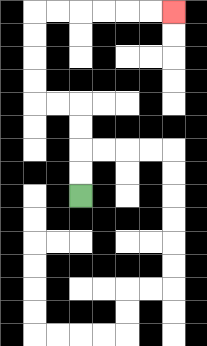{'start': '[3, 8]', 'end': '[7, 0]', 'path_directions': 'U,U,U,U,L,L,U,U,U,U,R,R,R,R,R,R', 'path_coordinates': '[[3, 8], [3, 7], [3, 6], [3, 5], [3, 4], [2, 4], [1, 4], [1, 3], [1, 2], [1, 1], [1, 0], [2, 0], [3, 0], [4, 0], [5, 0], [6, 0], [7, 0]]'}